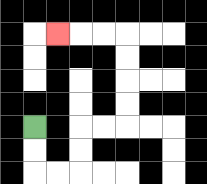{'start': '[1, 5]', 'end': '[2, 1]', 'path_directions': 'D,D,R,R,U,U,R,R,U,U,U,U,L,L,L', 'path_coordinates': '[[1, 5], [1, 6], [1, 7], [2, 7], [3, 7], [3, 6], [3, 5], [4, 5], [5, 5], [5, 4], [5, 3], [5, 2], [5, 1], [4, 1], [3, 1], [2, 1]]'}